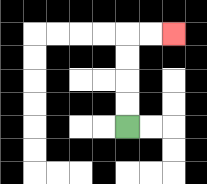{'start': '[5, 5]', 'end': '[7, 1]', 'path_directions': 'U,U,U,U,R,R', 'path_coordinates': '[[5, 5], [5, 4], [5, 3], [5, 2], [5, 1], [6, 1], [7, 1]]'}